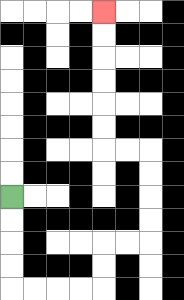{'start': '[0, 8]', 'end': '[4, 0]', 'path_directions': 'D,D,D,D,R,R,R,R,U,U,R,R,U,U,U,U,L,L,U,U,U,U,U,U', 'path_coordinates': '[[0, 8], [0, 9], [0, 10], [0, 11], [0, 12], [1, 12], [2, 12], [3, 12], [4, 12], [4, 11], [4, 10], [5, 10], [6, 10], [6, 9], [6, 8], [6, 7], [6, 6], [5, 6], [4, 6], [4, 5], [4, 4], [4, 3], [4, 2], [4, 1], [4, 0]]'}